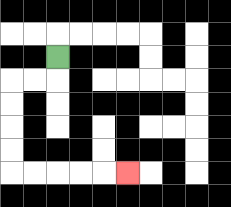{'start': '[2, 2]', 'end': '[5, 7]', 'path_directions': 'D,L,L,D,D,D,D,R,R,R,R,R', 'path_coordinates': '[[2, 2], [2, 3], [1, 3], [0, 3], [0, 4], [0, 5], [0, 6], [0, 7], [1, 7], [2, 7], [3, 7], [4, 7], [5, 7]]'}